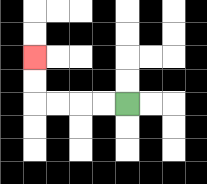{'start': '[5, 4]', 'end': '[1, 2]', 'path_directions': 'L,L,L,L,U,U', 'path_coordinates': '[[5, 4], [4, 4], [3, 4], [2, 4], [1, 4], [1, 3], [1, 2]]'}